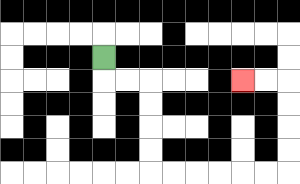{'start': '[4, 2]', 'end': '[10, 3]', 'path_directions': 'D,R,R,D,D,D,D,R,R,R,R,R,R,U,U,U,U,L,L', 'path_coordinates': '[[4, 2], [4, 3], [5, 3], [6, 3], [6, 4], [6, 5], [6, 6], [6, 7], [7, 7], [8, 7], [9, 7], [10, 7], [11, 7], [12, 7], [12, 6], [12, 5], [12, 4], [12, 3], [11, 3], [10, 3]]'}